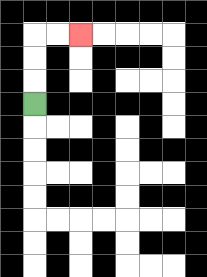{'start': '[1, 4]', 'end': '[3, 1]', 'path_directions': 'U,U,U,R,R', 'path_coordinates': '[[1, 4], [1, 3], [1, 2], [1, 1], [2, 1], [3, 1]]'}